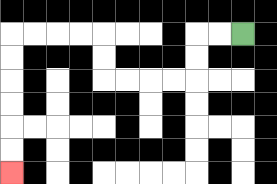{'start': '[10, 1]', 'end': '[0, 7]', 'path_directions': 'L,L,D,D,L,L,L,L,U,U,L,L,L,L,D,D,D,D,D,D', 'path_coordinates': '[[10, 1], [9, 1], [8, 1], [8, 2], [8, 3], [7, 3], [6, 3], [5, 3], [4, 3], [4, 2], [4, 1], [3, 1], [2, 1], [1, 1], [0, 1], [0, 2], [0, 3], [0, 4], [0, 5], [0, 6], [0, 7]]'}